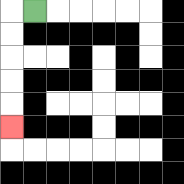{'start': '[1, 0]', 'end': '[0, 5]', 'path_directions': 'L,D,D,D,D,D', 'path_coordinates': '[[1, 0], [0, 0], [0, 1], [0, 2], [0, 3], [0, 4], [0, 5]]'}